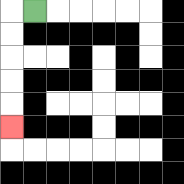{'start': '[1, 0]', 'end': '[0, 5]', 'path_directions': 'L,D,D,D,D,D', 'path_coordinates': '[[1, 0], [0, 0], [0, 1], [0, 2], [0, 3], [0, 4], [0, 5]]'}